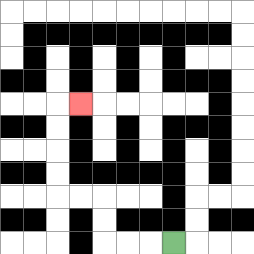{'start': '[7, 10]', 'end': '[3, 4]', 'path_directions': 'L,L,L,U,U,L,L,U,U,U,U,R', 'path_coordinates': '[[7, 10], [6, 10], [5, 10], [4, 10], [4, 9], [4, 8], [3, 8], [2, 8], [2, 7], [2, 6], [2, 5], [2, 4], [3, 4]]'}